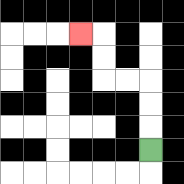{'start': '[6, 6]', 'end': '[3, 1]', 'path_directions': 'U,U,U,L,L,U,U,L', 'path_coordinates': '[[6, 6], [6, 5], [6, 4], [6, 3], [5, 3], [4, 3], [4, 2], [4, 1], [3, 1]]'}